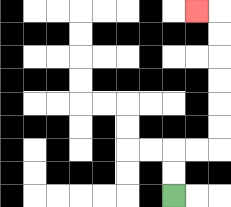{'start': '[7, 8]', 'end': '[8, 0]', 'path_directions': 'U,U,R,R,U,U,U,U,U,U,L', 'path_coordinates': '[[7, 8], [7, 7], [7, 6], [8, 6], [9, 6], [9, 5], [9, 4], [9, 3], [9, 2], [9, 1], [9, 0], [8, 0]]'}